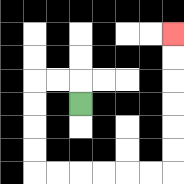{'start': '[3, 4]', 'end': '[7, 1]', 'path_directions': 'U,L,L,D,D,D,D,R,R,R,R,R,R,U,U,U,U,U,U', 'path_coordinates': '[[3, 4], [3, 3], [2, 3], [1, 3], [1, 4], [1, 5], [1, 6], [1, 7], [2, 7], [3, 7], [4, 7], [5, 7], [6, 7], [7, 7], [7, 6], [7, 5], [7, 4], [7, 3], [7, 2], [7, 1]]'}